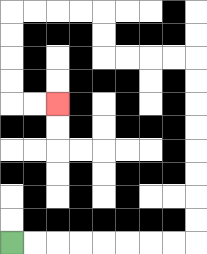{'start': '[0, 10]', 'end': '[2, 4]', 'path_directions': 'R,R,R,R,R,R,R,R,U,U,U,U,U,U,U,U,L,L,L,L,U,U,L,L,L,L,D,D,D,D,R,R', 'path_coordinates': '[[0, 10], [1, 10], [2, 10], [3, 10], [4, 10], [5, 10], [6, 10], [7, 10], [8, 10], [8, 9], [8, 8], [8, 7], [8, 6], [8, 5], [8, 4], [8, 3], [8, 2], [7, 2], [6, 2], [5, 2], [4, 2], [4, 1], [4, 0], [3, 0], [2, 0], [1, 0], [0, 0], [0, 1], [0, 2], [0, 3], [0, 4], [1, 4], [2, 4]]'}